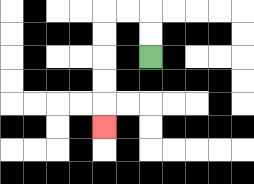{'start': '[6, 2]', 'end': '[4, 5]', 'path_directions': 'U,U,L,L,D,D,D,D,D', 'path_coordinates': '[[6, 2], [6, 1], [6, 0], [5, 0], [4, 0], [4, 1], [4, 2], [4, 3], [4, 4], [4, 5]]'}